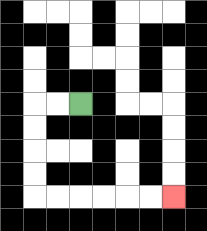{'start': '[3, 4]', 'end': '[7, 8]', 'path_directions': 'L,L,D,D,D,D,R,R,R,R,R,R', 'path_coordinates': '[[3, 4], [2, 4], [1, 4], [1, 5], [1, 6], [1, 7], [1, 8], [2, 8], [3, 8], [4, 8], [5, 8], [6, 8], [7, 8]]'}